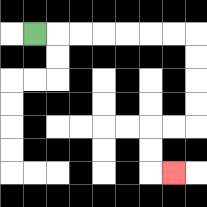{'start': '[1, 1]', 'end': '[7, 7]', 'path_directions': 'R,R,R,R,R,R,R,D,D,D,D,L,L,D,D,R', 'path_coordinates': '[[1, 1], [2, 1], [3, 1], [4, 1], [5, 1], [6, 1], [7, 1], [8, 1], [8, 2], [8, 3], [8, 4], [8, 5], [7, 5], [6, 5], [6, 6], [6, 7], [7, 7]]'}